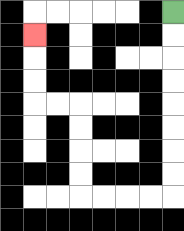{'start': '[7, 0]', 'end': '[1, 1]', 'path_directions': 'D,D,D,D,D,D,D,D,L,L,L,L,U,U,U,U,L,L,U,U,U', 'path_coordinates': '[[7, 0], [7, 1], [7, 2], [7, 3], [7, 4], [7, 5], [7, 6], [7, 7], [7, 8], [6, 8], [5, 8], [4, 8], [3, 8], [3, 7], [3, 6], [3, 5], [3, 4], [2, 4], [1, 4], [1, 3], [1, 2], [1, 1]]'}